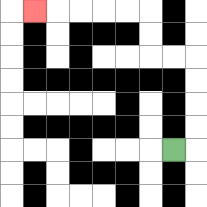{'start': '[7, 6]', 'end': '[1, 0]', 'path_directions': 'R,U,U,U,U,L,L,U,U,L,L,L,L,L', 'path_coordinates': '[[7, 6], [8, 6], [8, 5], [8, 4], [8, 3], [8, 2], [7, 2], [6, 2], [6, 1], [6, 0], [5, 0], [4, 0], [3, 0], [2, 0], [1, 0]]'}